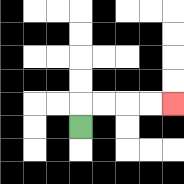{'start': '[3, 5]', 'end': '[7, 4]', 'path_directions': 'U,R,R,R,R', 'path_coordinates': '[[3, 5], [3, 4], [4, 4], [5, 4], [6, 4], [7, 4]]'}